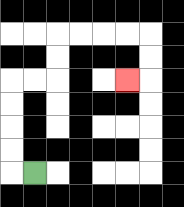{'start': '[1, 7]', 'end': '[5, 3]', 'path_directions': 'L,U,U,U,U,R,R,U,U,R,R,R,R,D,D,L', 'path_coordinates': '[[1, 7], [0, 7], [0, 6], [0, 5], [0, 4], [0, 3], [1, 3], [2, 3], [2, 2], [2, 1], [3, 1], [4, 1], [5, 1], [6, 1], [6, 2], [6, 3], [5, 3]]'}